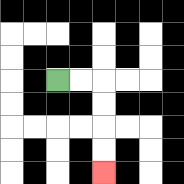{'start': '[2, 3]', 'end': '[4, 7]', 'path_directions': 'R,R,D,D,D,D', 'path_coordinates': '[[2, 3], [3, 3], [4, 3], [4, 4], [4, 5], [4, 6], [4, 7]]'}